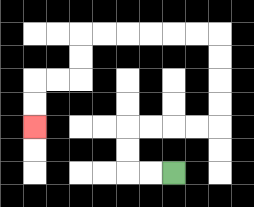{'start': '[7, 7]', 'end': '[1, 5]', 'path_directions': 'L,L,U,U,R,R,R,R,U,U,U,U,L,L,L,L,L,L,D,D,L,L,D,D', 'path_coordinates': '[[7, 7], [6, 7], [5, 7], [5, 6], [5, 5], [6, 5], [7, 5], [8, 5], [9, 5], [9, 4], [9, 3], [9, 2], [9, 1], [8, 1], [7, 1], [6, 1], [5, 1], [4, 1], [3, 1], [3, 2], [3, 3], [2, 3], [1, 3], [1, 4], [1, 5]]'}